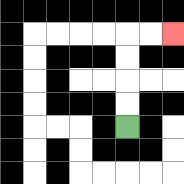{'start': '[5, 5]', 'end': '[7, 1]', 'path_directions': 'U,U,U,U,R,R', 'path_coordinates': '[[5, 5], [5, 4], [5, 3], [5, 2], [5, 1], [6, 1], [7, 1]]'}